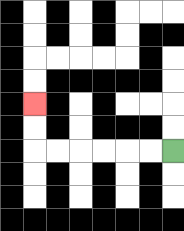{'start': '[7, 6]', 'end': '[1, 4]', 'path_directions': 'L,L,L,L,L,L,U,U', 'path_coordinates': '[[7, 6], [6, 6], [5, 6], [4, 6], [3, 6], [2, 6], [1, 6], [1, 5], [1, 4]]'}